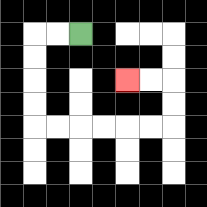{'start': '[3, 1]', 'end': '[5, 3]', 'path_directions': 'L,L,D,D,D,D,R,R,R,R,R,R,U,U,L,L', 'path_coordinates': '[[3, 1], [2, 1], [1, 1], [1, 2], [1, 3], [1, 4], [1, 5], [2, 5], [3, 5], [4, 5], [5, 5], [6, 5], [7, 5], [7, 4], [7, 3], [6, 3], [5, 3]]'}